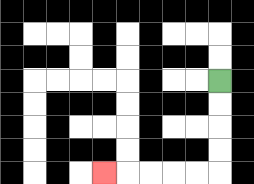{'start': '[9, 3]', 'end': '[4, 7]', 'path_directions': 'D,D,D,D,L,L,L,L,L', 'path_coordinates': '[[9, 3], [9, 4], [9, 5], [9, 6], [9, 7], [8, 7], [7, 7], [6, 7], [5, 7], [4, 7]]'}